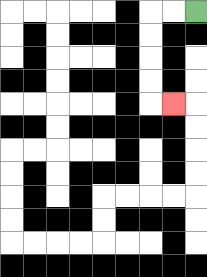{'start': '[8, 0]', 'end': '[7, 4]', 'path_directions': 'L,L,D,D,D,D,R', 'path_coordinates': '[[8, 0], [7, 0], [6, 0], [6, 1], [6, 2], [6, 3], [6, 4], [7, 4]]'}